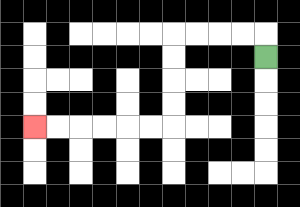{'start': '[11, 2]', 'end': '[1, 5]', 'path_directions': 'U,L,L,L,L,D,D,D,D,L,L,L,L,L,L', 'path_coordinates': '[[11, 2], [11, 1], [10, 1], [9, 1], [8, 1], [7, 1], [7, 2], [7, 3], [7, 4], [7, 5], [6, 5], [5, 5], [4, 5], [3, 5], [2, 5], [1, 5]]'}